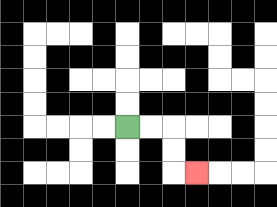{'start': '[5, 5]', 'end': '[8, 7]', 'path_directions': 'R,R,D,D,R', 'path_coordinates': '[[5, 5], [6, 5], [7, 5], [7, 6], [7, 7], [8, 7]]'}